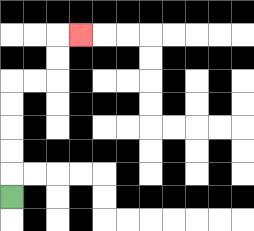{'start': '[0, 8]', 'end': '[3, 1]', 'path_directions': 'U,U,U,U,U,R,R,U,U,R', 'path_coordinates': '[[0, 8], [0, 7], [0, 6], [0, 5], [0, 4], [0, 3], [1, 3], [2, 3], [2, 2], [2, 1], [3, 1]]'}